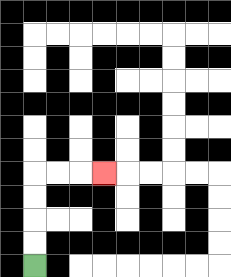{'start': '[1, 11]', 'end': '[4, 7]', 'path_directions': 'U,U,U,U,R,R,R', 'path_coordinates': '[[1, 11], [1, 10], [1, 9], [1, 8], [1, 7], [2, 7], [3, 7], [4, 7]]'}